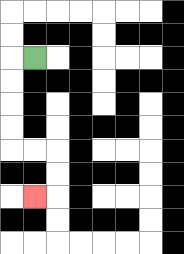{'start': '[1, 2]', 'end': '[1, 8]', 'path_directions': 'L,D,D,D,D,R,R,D,D,L', 'path_coordinates': '[[1, 2], [0, 2], [0, 3], [0, 4], [0, 5], [0, 6], [1, 6], [2, 6], [2, 7], [2, 8], [1, 8]]'}